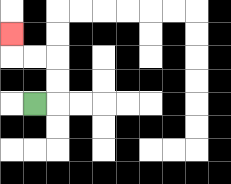{'start': '[1, 4]', 'end': '[0, 1]', 'path_directions': 'R,U,U,L,L,U', 'path_coordinates': '[[1, 4], [2, 4], [2, 3], [2, 2], [1, 2], [0, 2], [0, 1]]'}